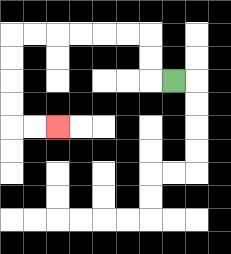{'start': '[7, 3]', 'end': '[2, 5]', 'path_directions': 'L,U,U,L,L,L,L,L,L,D,D,D,D,R,R', 'path_coordinates': '[[7, 3], [6, 3], [6, 2], [6, 1], [5, 1], [4, 1], [3, 1], [2, 1], [1, 1], [0, 1], [0, 2], [0, 3], [0, 4], [0, 5], [1, 5], [2, 5]]'}